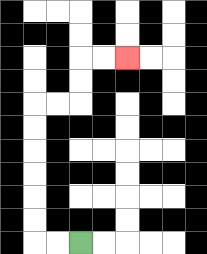{'start': '[3, 10]', 'end': '[5, 2]', 'path_directions': 'L,L,U,U,U,U,U,U,R,R,U,U,R,R', 'path_coordinates': '[[3, 10], [2, 10], [1, 10], [1, 9], [1, 8], [1, 7], [1, 6], [1, 5], [1, 4], [2, 4], [3, 4], [3, 3], [3, 2], [4, 2], [5, 2]]'}